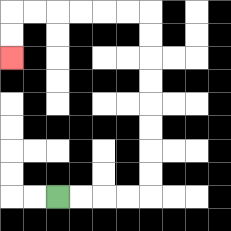{'start': '[2, 8]', 'end': '[0, 2]', 'path_directions': 'R,R,R,R,U,U,U,U,U,U,U,U,L,L,L,L,L,L,D,D', 'path_coordinates': '[[2, 8], [3, 8], [4, 8], [5, 8], [6, 8], [6, 7], [6, 6], [6, 5], [6, 4], [6, 3], [6, 2], [6, 1], [6, 0], [5, 0], [4, 0], [3, 0], [2, 0], [1, 0], [0, 0], [0, 1], [0, 2]]'}